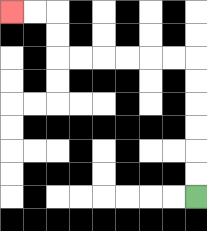{'start': '[8, 8]', 'end': '[0, 0]', 'path_directions': 'U,U,U,U,U,U,L,L,L,L,L,L,U,U,L,L', 'path_coordinates': '[[8, 8], [8, 7], [8, 6], [8, 5], [8, 4], [8, 3], [8, 2], [7, 2], [6, 2], [5, 2], [4, 2], [3, 2], [2, 2], [2, 1], [2, 0], [1, 0], [0, 0]]'}